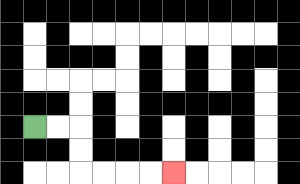{'start': '[1, 5]', 'end': '[7, 7]', 'path_directions': 'R,R,D,D,R,R,R,R', 'path_coordinates': '[[1, 5], [2, 5], [3, 5], [3, 6], [3, 7], [4, 7], [5, 7], [6, 7], [7, 7]]'}